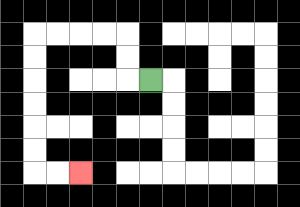{'start': '[6, 3]', 'end': '[3, 7]', 'path_directions': 'L,U,U,L,L,L,L,D,D,D,D,D,D,R,R', 'path_coordinates': '[[6, 3], [5, 3], [5, 2], [5, 1], [4, 1], [3, 1], [2, 1], [1, 1], [1, 2], [1, 3], [1, 4], [1, 5], [1, 6], [1, 7], [2, 7], [3, 7]]'}